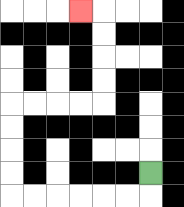{'start': '[6, 7]', 'end': '[3, 0]', 'path_directions': 'D,L,L,L,L,L,L,U,U,U,U,R,R,R,R,U,U,U,U,L', 'path_coordinates': '[[6, 7], [6, 8], [5, 8], [4, 8], [3, 8], [2, 8], [1, 8], [0, 8], [0, 7], [0, 6], [0, 5], [0, 4], [1, 4], [2, 4], [3, 4], [4, 4], [4, 3], [4, 2], [4, 1], [4, 0], [3, 0]]'}